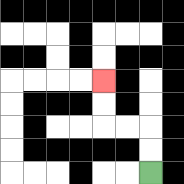{'start': '[6, 7]', 'end': '[4, 3]', 'path_directions': 'U,U,L,L,U,U', 'path_coordinates': '[[6, 7], [6, 6], [6, 5], [5, 5], [4, 5], [4, 4], [4, 3]]'}